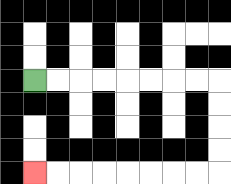{'start': '[1, 3]', 'end': '[1, 7]', 'path_directions': 'R,R,R,R,R,R,R,R,D,D,D,D,L,L,L,L,L,L,L,L', 'path_coordinates': '[[1, 3], [2, 3], [3, 3], [4, 3], [5, 3], [6, 3], [7, 3], [8, 3], [9, 3], [9, 4], [9, 5], [9, 6], [9, 7], [8, 7], [7, 7], [6, 7], [5, 7], [4, 7], [3, 7], [2, 7], [1, 7]]'}